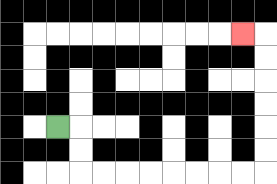{'start': '[2, 5]', 'end': '[10, 1]', 'path_directions': 'R,D,D,R,R,R,R,R,R,R,R,U,U,U,U,U,U,L', 'path_coordinates': '[[2, 5], [3, 5], [3, 6], [3, 7], [4, 7], [5, 7], [6, 7], [7, 7], [8, 7], [9, 7], [10, 7], [11, 7], [11, 6], [11, 5], [11, 4], [11, 3], [11, 2], [11, 1], [10, 1]]'}